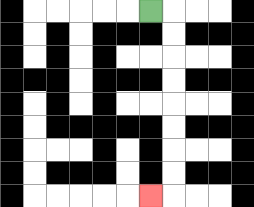{'start': '[6, 0]', 'end': '[6, 8]', 'path_directions': 'R,D,D,D,D,D,D,D,D,L', 'path_coordinates': '[[6, 0], [7, 0], [7, 1], [7, 2], [7, 3], [7, 4], [7, 5], [7, 6], [7, 7], [7, 8], [6, 8]]'}